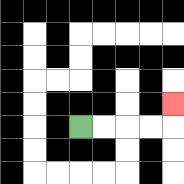{'start': '[3, 5]', 'end': '[7, 4]', 'path_directions': 'R,R,R,R,U', 'path_coordinates': '[[3, 5], [4, 5], [5, 5], [6, 5], [7, 5], [7, 4]]'}